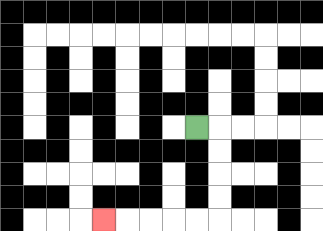{'start': '[8, 5]', 'end': '[4, 9]', 'path_directions': 'R,D,D,D,D,L,L,L,L,L', 'path_coordinates': '[[8, 5], [9, 5], [9, 6], [9, 7], [9, 8], [9, 9], [8, 9], [7, 9], [6, 9], [5, 9], [4, 9]]'}